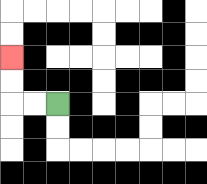{'start': '[2, 4]', 'end': '[0, 2]', 'path_directions': 'L,L,U,U', 'path_coordinates': '[[2, 4], [1, 4], [0, 4], [0, 3], [0, 2]]'}